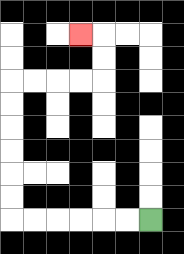{'start': '[6, 9]', 'end': '[3, 1]', 'path_directions': 'L,L,L,L,L,L,U,U,U,U,U,U,R,R,R,R,U,U,L', 'path_coordinates': '[[6, 9], [5, 9], [4, 9], [3, 9], [2, 9], [1, 9], [0, 9], [0, 8], [0, 7], [0, 6], [0, 5], [0, 4], [0, 3], [1, 3], [2, 3], [3, 3], [4, 3], [4, 2], [4, 1], [3, 1]]'}